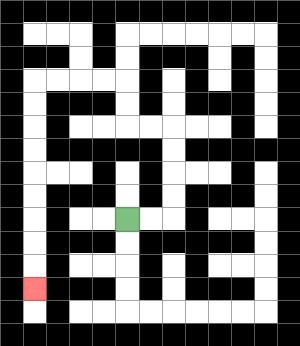{'start': '[5, 9]', 'end': '[1, 12]', 'path_directions': 'R,R,U,U,U,U,L,L,U,U,L,L,L,L,D,D,D,D,D,D,D,D,D', 'path_coordinates': '[[5, 9], [6, 9], [7, 9], [7, 8], [7, 7], [7, 6], [7, 5], [6, 5], [5, 5], [5, 4], [5, 3], [4, 3], [3, 3], [2, 3], [1, 3], [1, 4], [1, 5], [1, 6], [1, 7], [1, 8], [1, 9], [1, 10], [1, 11], [1, 12]]'}